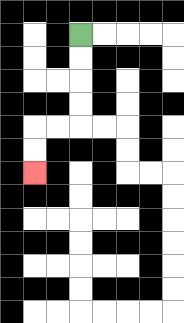{'start': '[3, 1]', 'end': '[1, 7]', 'path_directions': 'D,D,D,D,L,L,D,D', 'path_coordinates': '[[3, 1], [3, 2], [3, 3], [3, 4], [3, 5], [2, 5], [1, 5], [1, 6], [1, 7]]'}